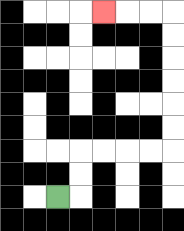{'start': '[2, 8]', 'end': '[4, 0]', 'path_directions': 'R,U,U,R,R,R,R,U,U,U,U,U,U,L,L,L', 'path_coordinates': '[[2, 8], [3, 8], [3, 7], [3, 6], [4, 6], [5, 6], [6, 6], [7, 6], [7, 5], [7, 4], [7, 3], [7, 2], [7, 1], [7, 0], [6, 0], [5, 0], [4, 0]]'}